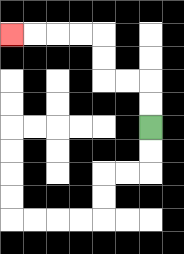{'start': '[6, 5]', 'end': '[0, 1]', 'path_directions': 'U,U,L,L,U,U,L,L,L,L', 'path_coordinates': '[[6, 5], [6, 4], [6, 3], [5, 3], [4, 3], [4, 2], [4, 1], [3, 1], [2, 1], [1, 1], [0, 1]]'}